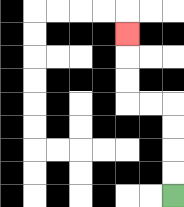{'start': '[7, 8]', 'end': '[5, 1]', 'path_directions': 'U,U,U,U,L,L,U,U,U', 'path_coordinates': '[[7, 8], [7, 7], [7, 6], [7, 5], [7, 4], [6, 4], [5, 4], [5, 3], [5, 2], [5, 1]]'}